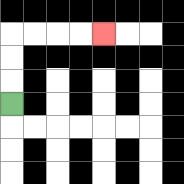{'start': '[0, 4]', 'end': '[4, 1]', 'path_directions': 'U,U,U,R,R,R,R', 'path_coordinates': '[[0, 4], [0, 3], [0, 2], [0, 1], [1, 1], [2, 1], [3, 1], [4, 1]]'}